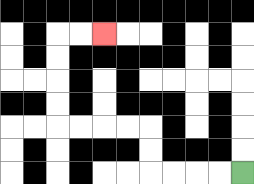{'start': '[10, 7]', 'end': '[4, 1]', 'path_directions': 'L,L,L,L,U,U,L,L,L,L,U,U,U,U,R,R', 'path_coordinates': '[[10, 7], [9, 7], [8, 7], [7, 7], [6, 7], [6, 6], [6, 5], [5, 5], [4, 5], [3, 5], [2, 5], [2, 4], [2, 3], [2, 2], [2, 1], [3, 1], [4, 1]]'}